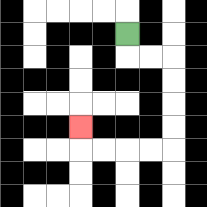{'start': '[5, 1]', 'end': '[3, 5]', 'path_directions': 'D,R,R,D,D,D,D,L,L,L,L,U', 'path_coordinates': '[[5, 1], [5, 2], [6, 2], [7, 2], [7, 3], [7, 4], [7, 5], [7, 6], [6, 6], [5, 6], [4, 6], [3, 6], [3, 5]]'}